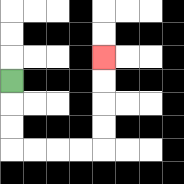{'start': '[0, 3]', 'end': '[4, 2]', 'path_directions': 'D,D,D,R,R,R,R,U,U,U,U', 'path_coordinates': '[[0, 3], [0, 4], [0, 5], [0, 6], [1, 6], [2, 6], [3, 6], [4, 6], [4, 5], [4, 4], [4, 3], [4, 2]]'}